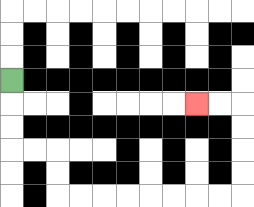{'start': '[0, 3]', 'end': '[8, 4]', 'path_directions': 'D,D,D,R,R,D,D,R,R,R,R,R,R,R,R,U,U,U,U,L,L', 'path_coordinates': '[[0, 3], [0, 4], [0, 5], [0, 6], [1, 6], [2, 6], [2, 7], [2, 8], [3, 8], [4, 8], [5, 8], [6, 8], [7, 8], [8, 8], [9, 8], [10, 8], [10, 7], [10, 6], [10, 5], [10, 4], [9, 4], [8, 4]]'}